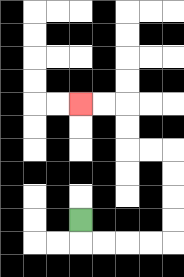{'start': '[3, 9]', 'end': '[3, 4]', 'path_directions': 'D,R,R,R,R,U,U,U,U,L,L,U,U,L,L', 'path_coordinates': '[[3, 9], [3, 10], [4, 10], [5, 10], [6, 10], [7, 10], [7, 9], [7, 8], [7, 7], [7, 6], [6, 6], [5, 6], [5, 5], [5, 4], [4, 4], [3, 4]]'}